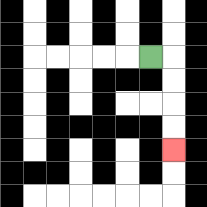{'start': '[6, 2]', 'end': '[7, 6]', 'path_directions': 'R,D,D,D,D', 'path_coordinates': '[[6, 2], [7, 2], [7, 3], [7, 4], [7, 5], [7, 6]]'}